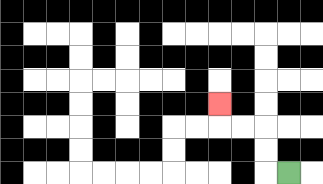{'start': '[12, 7]', 'end': '[9, 4]', 'path_directions': 'L,U,U,L,L,U', 'path_coordinates': '[[12, 7], [11, 7], [11, 6], [11, 5], [10, 5], [9, 5], [9, 4]]'}